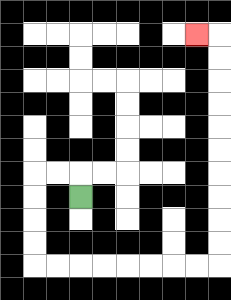{'start': '[3, 8]', 'end': '[8, 1]', 'path_directions': 'U,L,L,D,D,D,D,R,R,R,R,R,R,R,R,U,U,U,U,U,U,U,U,U,U,L', 'path_coordinates': '[[3, 8], [3, 7], [2, 7], [1, 7], [1, 8], [1, 9], [1, 10], [1, 11], [2, 11], [3, 11], [4, 11], [5, 11], [6, 11], [7, 11], [8, 11], [9, 11], [9, 10], [9, 9], [9, 8], [9, 7], [9, 6], [9, 5], [9, 4], [9, 3], [9, 2], [9, 1], [8, 1]]'}